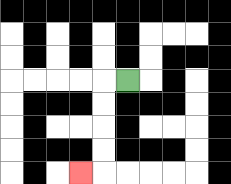{'start': '[5, 3]', 'end': '[3, 7]', 'path_directions': 'L,D,D,D,D,L', 'path_coordinates': '[[5, 3], [4, 3], [4, 4], [4, 5], [4, 6], [4, 7], [3, 7]]'}